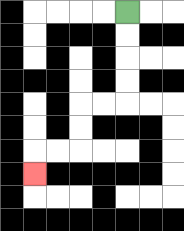{'start': '[5, 0]', 'end': '[1, 7]', 'path_directions': 'D,D,D,D,L,L,D,D,L,L,D', 'path_coordinates': '[[5, 0], [5, 1], [5, 2], [5, 3], [5, 4], [4, 4], [3, 4], [3, 5], [3, 6], [2, 6], [1, 6], [1, 7]]'}